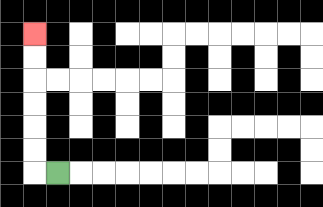{'start': '[2, 7]', 'end': '[1, 1]', 'path_directions': 'L,U,U,U,U,U,U', 'path_coordinates': '[[2, 7], [1, 7], [1, 6], [1, 5], [1, 4], [1, 3], [1, 2], [1, 1]]'}